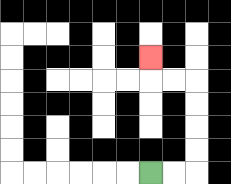{'start': '[6, 7]', 'end': '[6, 2]', 'path_directions': 'R,R,U,U,U,U,L,L,U', 'path_coordinates': '[[6, 7], [7, 7], [8, 7], [8, 6], [8, 5], [8, 4], [8, 3], [7, 3], [6, 3], [6, 2]]'}